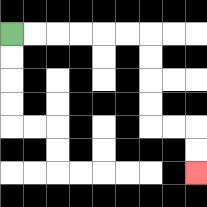{'start': '[0, 1]', 'end': '[8, 7]', 'path_directions': 'R,R,R,R,R,R,D,D,D,D,R,R,D,D', 'path_coordinates': '[[0, 1], [1, 1], [2, 1], [3, 1], [4, 1], [5, 1], [6, 1], [6, 2], [6, 3], [6, 4], [6, 5], [7, 5], [8, 5], [8, 6], [8, 7]]'}